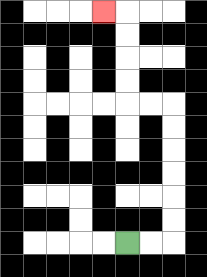{'start': '[5, 10]', 'end': '[4, 0]', 'path_directions': 'R,R,U,U,U,U,U,U,L,L,U,U,U,U,L', 'path_coordinates': '[[5, 10], [6, 10], [7, 10], [7, 9], [7, 8], [7, 7], [7, 6], [7, 5], [7, 4], [6, 4], [5, 4], [5, 3], [5, 2], [5, 1], [5, 0], [4, 0]]'}